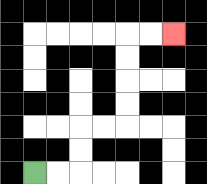{'start': '[1, 7]', 'end': '[7, 1]', 'path_directions': 'R,R,U,U,R,R,U,U,U,U,R,R', 'path_coordinates': '[[1, 7], [2, 7], [3, 7], [3, 6], [3, 5], [4, 5], [5, 5], [5, 4], [5, 3], [5, 2], [5, 1], [6, 1], [7, 1]]'}